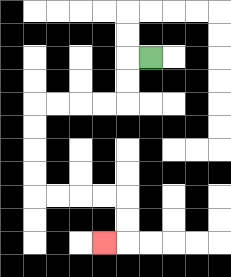{'start': '[6, 2]', 'end': '[4, 10]', 'path_directions': 'L,D,D,L,L,L,L,D,D,D,D,R,R,R,R,D,D,L', 'path_coordinates': '[[6, 2], [5, 2], [5, 3], [5, 4], [4, 4], [3, 4], [2, 4], [1, 4], [1, 5], [1, 6], [1, 7], [1, 8], [2, 8], [3, 8], [4, 8], [5, 8], [5, 9], [5, 10], [4, 10]]'}